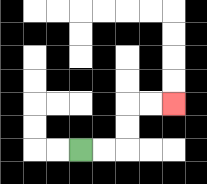{'start': '[3, 6]', 'end': '[7, 4]', 'path_directions': 'R,R,U,U,R,R', 'path_coordinates': '[[3, 6], [4, 6], [5, 6], [5, 5], [5, 4], [6, 4], [7, 4]]'}